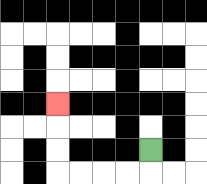{'start': '[6, 6]', 'end': '[2, 4]', 'path_directions': 'D,L,L,L,L,U,U,U', 'path_coordinates': '[[6, 6], [6, 7], [5, 7], [4, 7], [3, 7], [2, 7], [2, 6], [2, 5], [2, 4]]'}